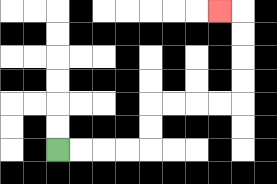{'start': '[2, 6]', 'end': '[9, 0]', 'path_directions': 'R,R,R,R,U,U,R,R,R,R,U,U,U,U,L', 'path_coordinates': '[[2, 6], [3, 6], [4, 6], [5, 6], [6, 6], [6, 5], [6, 4], [7, 4], [8, 4], [9, 4], [10, 4], [10, 3], [10, 2], [10, 1], [10, 0], [9, 0]]'}